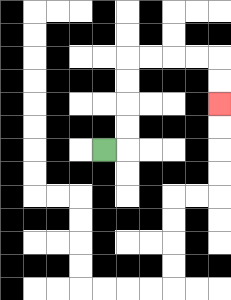{'start': '[4, 6]', 'end': '[9, 4]', 'path_directions': 'R,U,U,U,U,R,R,R,R,D,D', 'path_coordinates': '[[4, 6], [5, 6], [5, 5], [5, 4], [5, 3], [5, 2], [6, 2], [7, 2], [8, 2], [9, 2], [9, 3], [9, 4]]'}